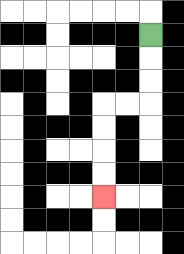{'start': '[6, 1]', 'end': '[4, 8]', 'path_directions': 'D,D,D,L,L,D,D,D,D', 'path_coordinates': '[[6, 1], [6, 2], [6, 3], [6, 4], [5, 4], [4, 4], [4, 5], [4, 6], [4, 7], [4, 8]]'}